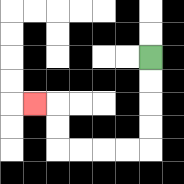{'start': '[6, 2]', 'end': '[1, 4]', 'path_directions': 'D,D,D,D,L,L,L,L,U,U,L', 'path_coordinates': '[[6, 2], [6, 3], [6, 4], [6, 5], [6, 6], [5, 6], [4, 6], [3, 6], [2, 6], [2, 5], [2, 4], [1, 4]]'}